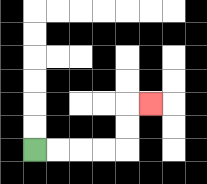{'start': '[1, 6]', 'end': '[6, 4]', 'path_directions': 'R,R,R,R,U,U,R', 'path_coordinates': '[[1, 6], [2, 6], [3, 6], [4, 6], [5, 6], [5, 5], [5, 4], [6, 4]]'}